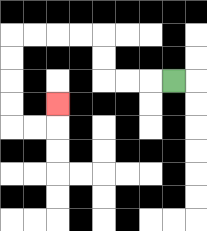{'start': '[7, 3]', 'end': '[2, 4]', 'path_directions': 'L,L,L,U,U,L,L,L,L,D,D,D,D,R,R,U', 'path_coordinates': '[[7, 3], [6, 3], [5, 3], [4, 3], [4, 2], [4, 1], [3, 1], [2, 1], [1, 1], [0, 1], [0, 2], [0, 3], [0, 4], [0, 5], [1, 5], [2, 5], [2, 4]]'}